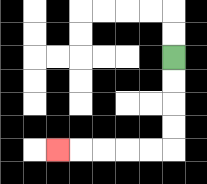{'start': '[7, 2]', 'end': '[2, 6]', 'path_directions': 'D,D,D,D,L,L,L,L,L', 'path_coordinates': '[[7, 2], [7, 3], [7, 4], [7, 5], [7, 6], [6, 6], [5, 6], [4, 6], [3, 6], [2, 6]]'}